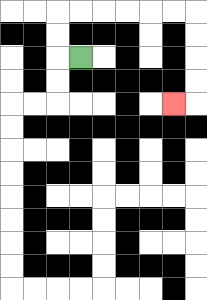{'start': '[3, 2]', 'end': '[7, 4]', 'path_directions': 'L,U,U,R,R,R,R,R,R,D,D,D,D,L', 'path_coordinates': '[[3, 2], [2, 2], [2, 1], [2, 0], [3, 0], [4, 0], [5, 0], [6, 0], [7, 0], [8, 0], [8, 1], [8, 2], [8, 3], [8, 4], [7, 4]]'}